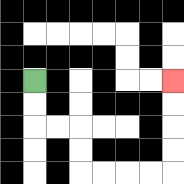{'start': '[1, 3]', 'end': '[7, 3]', 'path_directions': 'D,D,R,R,D,D,R,R,R,R,U,U,U,U', 'path_coordinates': '[[1, 3], [1, 4], [1, 5], [2, 5], [3, 5], [3, 6], [3, 7], [4, 7], [5, 7], [6, 7], [7, 7], [7, 6], [7, 5], [7, 4], [7, 3]]'}